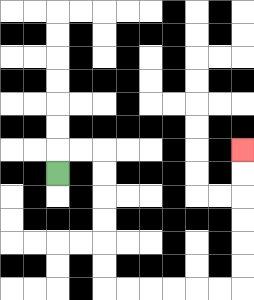{'start': '[2, 7]', 'end': '[10, 6]', 'path_directions': 'U,R,R,D,D,D,D,D,D,R,R,R,R,R,R,U,U,U,U,U,U', 'path_coordinates': '[[2, 7], [2, 6], [3, 6], [4, 6], [4, 7], [4, 8], [4, 9], [4, 10], [4, 11], [4, 12], [5, 12], [6, 12], [7, 12], [8, 12], [9, 12], [10, 12], [10, 11], [10, 10], [10, 9], [10, 8], [10, 7], [10, 6]]'}